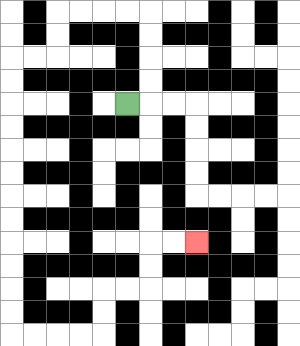{'start': '[5, 4]', 'end': '[8, 10]', 'path_directions': 'R,U,U,U,U,L,L,L,L,D,D,L,L,D,D,D,D,D,D,D,D,D,D,D,D,R,R,R,R,U,U,R,R,U,U,R,R', 'path_coordinates': '[[5, 4], [6, 4], [6, 3], [6, 2], [6, 1], [6, 0], [5, 0], [4, 0], [3, 0], [2, 0], [2, 1], [2, 2], [1, 2], [0, 2], [0, 3], [0, 4], [0, 5], [0, 6], [0, 7], [0, 8], [0, 9], [0, 10], [0, 11], [0, 12], [0, 13], [0, 14], [1, 14], [2, 14], [3, 14], [4, 14], [4, 13], [4, 12], [5, 12], [6, 12], [6, 11], [6, 10], [7, 10], [8, 10]]'}